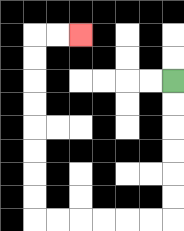{'start': '[7, 3]', 'end': '[3, 1]', 'path_directions': 'D,D,D,D,D,D,L,L,L,L,L,L,U,U,U,U,U,U,U,U,R,R', 'path_coordinates': '[[7, 3], [7, 4], [7, 5], [7, 6], [7, 7], [7, 8], [7, 9], [6, 9], [5, 9], [4, 9], [3, 9], [2, 9], [1, 9], [1, 8], [1, 7], [1, 6], [1, 5], [1, 4], [1, 3], [1, 2], [1, 1], [2, 1], [3, 1]]'}